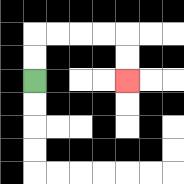{'start': '[1, 3]', 'end': '[5, 3]', 'path_directions': 'U,U,R,R,R,R,D,D', 'path_coordinates': '[[1, 3], [1, 2], [1, 1], [2, 1], [3, 1], [4, 1], [5, 1], [5, 2], [5, 3]]'}